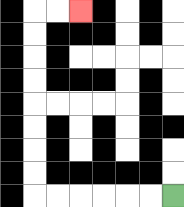{'start': '[7, 8]', 'end': '[3, 0]', 'path_directions': 'L,L,L,L,L,L,U,U,U,U,U,U,U,U,R,R', 'path_coordinates': '[[7, 8], [6, 8], [5, 8], [4, 8], [3, 8], [2, 8], [1, 8], [1, 7], [1, 6], [1, 5], [1, 4], [1, 3], [1, 2], [1, 1], [1, 0], [2, 0], [3, 0]]'}